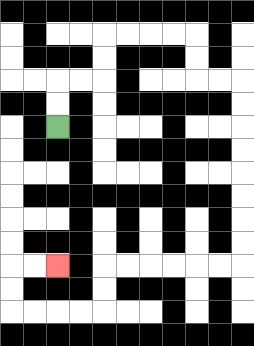{'start': '[2, 5]', 'end': '[2, 11]', 'path_directions': 'U,U,R,R,U,U,R,R,R,R,D,D,R,R,D,D,D,D,D,D,D,D,L,L,L,L,L,L,D,D,L,L,L,L,U,U,R,R', 'path_coordinates': '[[2, 5], [2, 4], [2, 3], [3, 3], [4, 3], [4, 2], [4, 1], [5, 1], [6, 1], [7, 1], [8, 1], [8, 2], [8, 3], [9, 3], [10, 3], [10, 4], [10, 5], [10, 6], [10, 7], [10, 8], [10, 9], [10, 10], [10, 11], [9, 11], [8, 11], [7, 11], [6, 11], [5, 11], [4, 11], [4, 12], [4, 13], [3, 13], [2, 13], [1, 13], [0, 13], [0, 12], [0, 11], [1, 11], [2, 11]]'}